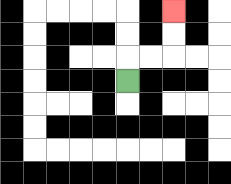{'start': '[5, 3]', 'end': '[7, 0]', 'path_directions': 'U,R,R,U,U', 'path_coordinates': '[[5, 3], [5, 2], [6, 2], [7, 2], [7, 1], [7, 0]]'}